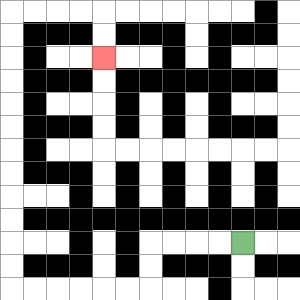{'start': '[10, 10]', 'end': '[4, 2]', 'path_directions': 'L,L,L,L,D,D,L,L,L,L,L,L,U,U,U,U,U,U,U,U,U,U,U,U,R,R,R,R,D,D', 'path_coordinates': '[[10, 10], [9, 10], [8, 10], [7, 10], [6, 10], [6, 11], [6, 12], [5, 12], [4, 12], [3, 12], [2, 12], [1, 12], [0, 12], [0, 11], [0, 10], [0, 9], [0, 8], [0, 7], [0, 6], [0, 5], [0, 4], [0, 3], [0, 2], [0, 1], [0, 0], [1, 0], [2, 0], [3, 0], [4, 0], [4, 1], [4, 2]]'}